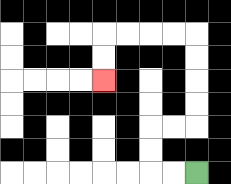{'start': '[8, 7]', 'end': '[4, 3]', 'path_directions': 'L,L,U,U,R,R,U,U,U,U,L,L,L,L,D,D', 'path_coordinates': '[[8, 7], [7, 7], [6, 7], [6, 6], [6, 5], [7, 5], [8, 5], [8, 4], [8, 3], [8, 2], [8, 1], [7, 1], [6, 1], [5, 1], [4, 1], [4, 2], [4, 3]]'}